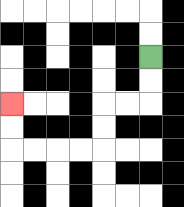{'start': '[6, 2]', 'end': '[0, 4]', 'path_directions': 'D,D,L,L,D,D,L,L,L,L,U,U', 'path_coordinates': '[[6, 2], [6, 3], [6, 4], [5, 4], [4, 4], [4, 5], [4, 6], [3, 6], [2, 6], [1, 6], [0, 6], [0, 5], [0, 4]]'}